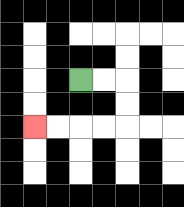{'start': '[3, 3]', 'end': '[1, 5]', 'path_directions': 'R,R,D,D,L,L,L,L', 'path_coordinates': '[[3, 3], [4, 3], [5, 3], [5, 4], [5, 5], [4, 5], [3, 5], [2, 5], [1, 5]]'}